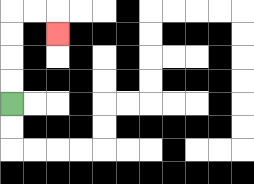{'start': '[0, 4]', 'end': '[2, 1]', 'path_directions': 'U,U,U,U,R,R,D', 'path_coordinates': '[[0, 4], [0, 3], [0, 2], [0, 1], [0, 0], [1, 0], [2, 0], [2, 1]]'}